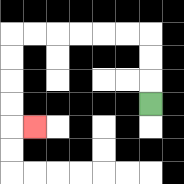{'start': '[6, 4]', 'end': '[1, 5]', 'path_directions': 'U,U,U,L,L,L,L,L,L,D,D,D,D,R', 'path_coordinates': '[[6, 4], [6, 3], [6, 2], [6, 1], [5, 1], [4, 1], [3, 1], [2, 1], [1, 1], [0, 1], [0, 2], [0, 3], [0, 4], [0, 5], [1, 5]]'}